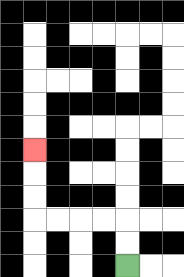{'start': '[5, 11]', 'end': '[1, 6]', 'path_directions': 'U,U,L,L,L,L,U,U,U', 'path_coordinates': '[[5, 11], [5, 10], [5, 9], [4, 9], [3, 9], [2, 9], [1, 9], [1, 8], [1, 7], [1, 6]]'}